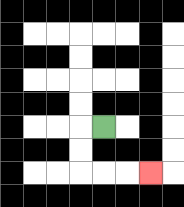{'start': '[4, 5]', 'end': '[6, 7]', 'path_directions': 'L,D,D,R,R,R', 'path_coordinates': '[[4, 5], [3, 5], [3, 6], [3, 7], [4, 7], [5, 7], [6, 7]]'}